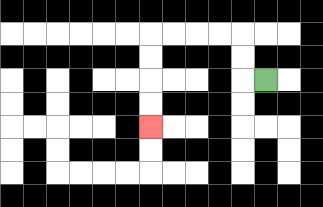{'start': '[11, 3]', 'end': '[6, 5]', 'path_directions': 'L,U,U,L,L,L,L,D,D,D,D', 'path_coordinates': '[[11, 3], [10, 3], [10, 2], [10, 1], [9, 1], [8, 1], [7, 1], [6, 1], [6, 2], [6, 3], [6, 4], [6, 5]]'}